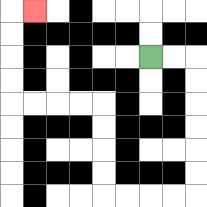{'start': '[6, 2]', 'end': '[1, 0]', 'path_directions': 'R,R,D,D,D,D,D,D,L,L,L,L,U,U,U,U,L,L,L,L,U,U,U,U,R', 'path_coordinates': '[[6, 2], [7, 2], [8, 2], [8, 3], [8, 4], [8, 5], [8, 6], [8, 7], [8, 8], [7, 8], [6, 8], [5, 8], [4, 8], [4, 7], [4, 6], [4, 5], [4, 4], [3, 4], [2, 4], [1, 4], [0, 4], [0, 3], [0, 2], [0, 1], [0, 0], [1, 0]]'}